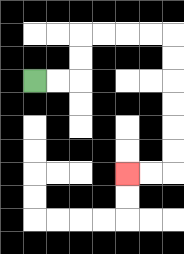{'start': '[1, 3]', 'end': '[5, 7]', 'path_directions': 'R,R,U,U,R,R,R,R,D,D,D,D,D,D,L,L', 'path_coordinates': '[[1, 3], [2, 3], [3, 3], [3, 2], [3, 1], [4, 1], [5, 1], [6, 1], [7, 1], [7, 2], [7, 3], [7, 4], [7, 5], [7, 6], [7, 7], [6, 7], [5, 7]]'}